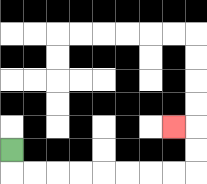{'start': '[0, 6]', 'end': '[7, 5]', 'path_directions': 'D,R,R,R,R,R,R,R,R,U,U,L', 'path_coordinates': '[[0, 6], [0, 7], [1, 7], [2, 7], [3, 7], [4, 7], [5, 7], [6, 7], [7, 7], [8, 7], [8, 6], [8, 5], [7, 5]]'}